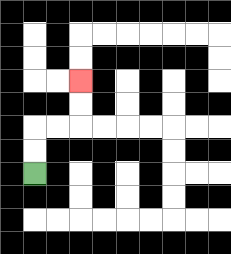{'start': '[1, 7]', 'end': '[3, 3]', 'path_directions': 'U,U,R,R,U,U', 'path_coordinates': '[[1, 7], [1, 6], [1, 5], [2, 5], [3, 5], [3, 4], [3, 3]]'}